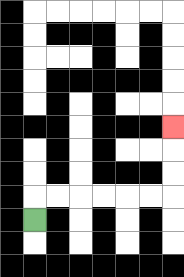{'start': '[1, 9]', 'end': '[7, 5]', 'path_directions': 'U,R,R,R,R,R,R,U,U,U', 'path_coordinates': '[[1, 9], [1, 8], [2, 8], [3, 8], [4, 8], [5, 8], [6, 8], [7, 8], [7, 7], [7, 6], [7, 5]]'}